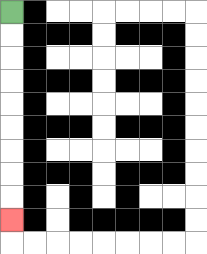{'start': '[0, 0]', 'end': '[0, 9]', 'path_directions': 'D,D,D,D,D,D,D,D,D', 'path_coordinates': '[[0, 0], [0, 1], [0, 2], [0, 3], [0, 4], [0, 5], [0, 6], [0, 7], [0, 8], [0, 9]]'}